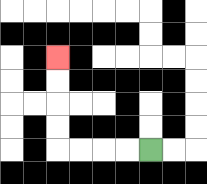{'start': '[6, 6]', 'end': '[2, 2]', 'path_directions': 'L,L,L,L,U,U,U,U', 'path_coordinates': '[[6, 6], [5, 6], [4, 6], [3, 6], [2, 6], [2, 5], [2, 4], [2, 3], [2, 2]]'}